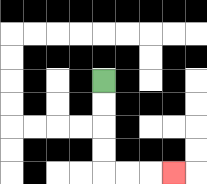{'start': '[4, 3]', 'end': '[7, 7]', 'path_directions': 'D,D,D,D,R,R,R', 'path_coordinates': '[[4, 3], [4, 4], [4, 5], [4, 6], [4, 7], [5, 7], [6, 7], [7, 7]]'}